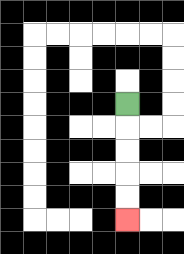{'start': '[5, 4]', 'end': '[5, 9]', 'path_directions': 'D,D,D,D,D', 'path_coordinates': '[[5, 4], [5, 5], [5, 6], [5, 7], [5, 8], [5, 9]]'}